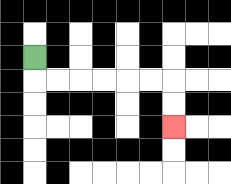{'start': '[1, 2]', 'end': '[7, 5]', 'path_directions': 'D,R,R,R,R,R,R,D,D', 'path_coordinates': '[[1, 2], [1, 3], [2, 3], [3, 3], [4, 3], [5, 3], [6, 3], [7, 3], [7, 4], [7, 5]]'}